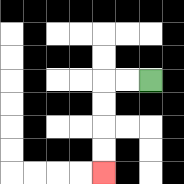{'start': '[6, 3]', 'end': '[4, 7]', 'path_directions': 'L,L,D,D,D,D', 'path_coordinates': '[[6, 3], [5, 3], [4, 3], [4, 4], [4, 5], [4, 6], [4, 7]]'}